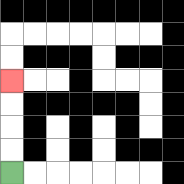{'start': '[0, 7]', 'end': '[0, 3]', 'path_directions': 'U,U,U,U', 'path_coordinates': '[[0, 7], [0, 6], [0, 5], [0, 4], [0, 3]]'}